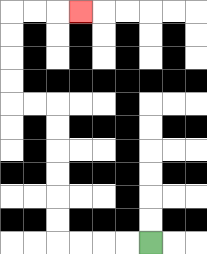{'start': '[6, 10]', 'end': '[3, 0]', 'path_directions': 'L,L,L,L,U,U,U,U,U,U,L,L,U,U,U,U,R,R,R', 'path_coordinates': '[[6, 10], [5, 10], [4, 10], [3, 10], [2, 10], [2, 9], [2, 8], [2, 7], [2, 6], [2, 5], [2, 4], [1, 4], [0, 4], [0, 3], [0, 2], [0, 1], [0, 0], [1, 0], [2, 0], [3, 0]]'}